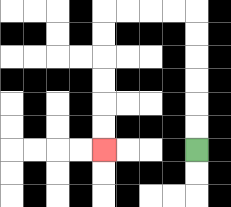{'start': '[8, 6]', 'end': '[4, 6]', 'path_directions': 'U,U,U,U,U,U,L,L,L,L,D,D,D,D,D,D', 'path_coordinates': '[[8, 6], [8, 5], [8, 4], [8, 3], [8, 2], [8, 1], [8, 0], [7, 0], [6, 0], [5, 0], [4, 0], [4, 1], [4, 2], [4, 3], [4, 4], [4, 5], [4, 6]]'}